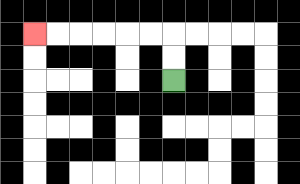{'start': '[7, 3]', 'end': '[1, 1]', 'path_directions': 'U,U,L,L,L,L,L,L', 'path_coordinates': '[[7, 3], [7, 2], [7, 1], [6, 1], [5, 1], [4, 1], [3, 1], [2, 1], [1, 1]]'}